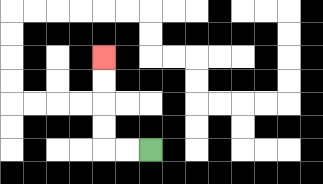{'start': '[6, 6]', 'end': '[4, 2]', 'path_directions': 'L,L,U,U,U,U', 'path_coordinates': '[[6, 6], [5, 6], [4, 6], [4, 5], [4, 4], [4, 3], [4, 2]]'}